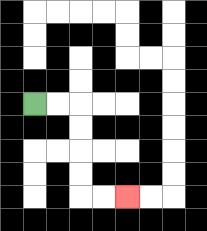{'start': '[1, 4]', 'end': '[5, 8]', 'path_directions': 'R,R,D,D,D,D,R,R', 'path_coordinates': '[[1, 4], [2, 4], [3, 4], [3, 5], [3, 6], [3, 7], [3, 8], [4, 8], [5, 8]]'}